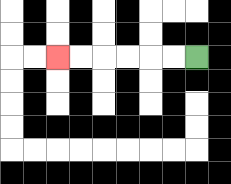{'start': '[8, 2]', 'end': '[2, 2]', 'path_directions': 'L,L,L,L,L,L', 'path_coordinates': '[[8, 2], [7, 2], [6, 2], [5, 2], [4, 2], [3, 2], [2, 2]]'}